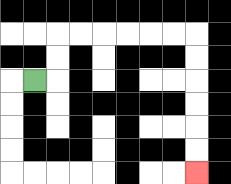{'start': '[1, 3]', 'end': '[8, 7]', 'path_directions': 'R,U,U,R,R,R,R,R,R,D,D,D,D,D,D', 'path_coordinates': '[[1, 3], [2, 3], [2, 2], [2, 1], [3, 1], [4, 1], [5, 1], [6, 1], [7, 1], [8, 1], [8, 2], [8, 3], [8, 4], [8, 5], [8, 6], [8, 7]]'}